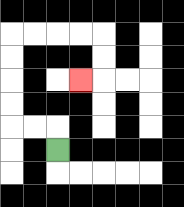{'start': '[2, 6]', 'end': '[3, 3]', 'path_directions': 'U,L,L,U,U,U,U,R,R,R,R,D,D,L', 'path_coordinates': '[[2, 6], [2, 5], [1, 5], [0, 5], [0, 4], [0, 3], [0, 2], [0, 1], [1, 1], [2, 1], [3, 1], [4, 1], [4, 2], [4, 3], [3, 3]]'}